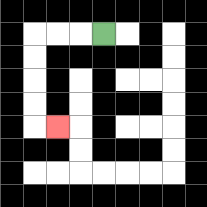{'start': '[4, 1]', 'end': '[2, 5]', 'path_directions': 'L,L,L,D,D,D,D,R', 'path_coordinates': '[[4, 1], [3, 1], [2, 1], [1, 1], [1, 2], [1, 3], [1, 4], [1, 5], [2, 5]]'}